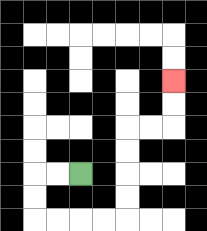{'start': '[3, 7]', 'end': '[7, 3]', 'path_directions': 'L,L,D,D,R,R,R,R,U,U,U,U,R,R,U,U', 'path_coordinates': '[[3, 7], [2, 7], [1, 7], [1, 8], [1, 9], [2, 9], [3, 9], [4, 9], [5, 9], [5, 8], [5, 7], [5, 6], [5, 5], [6, 5], [7, 5], [7, 4], [7, 3]]'}